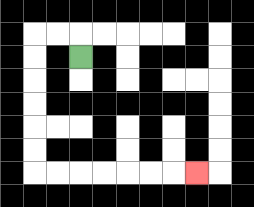{'start': '[3, 2]', 'end': '[8, 7]', 'path_directions': 'U,L,L,D,D,D,D,D,D,R,R,R,R,R,R,R', 'path_coordinates': '[[3, 2], [3, 1], [2, 1], [1, 1], [1, 2], [1, 3], [1, 4], [1, 5], [1, 6], [1, 7], [2, 7], [3, 7], [4, 7], [5, 7], [6, 7], [7, 7], [8, 7]]'}